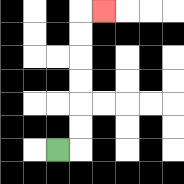{'start': '[2, 6]', 'end': '[4, 0]', 'path_directions': 'R,U,U,U,U,U,U,R', 'path_coordinates': '[[2, 6], [3, 6], [3, 5], [3, 4], [3, 3], [3, 2], [3, 1], [3, 0], [4, 0]]'}